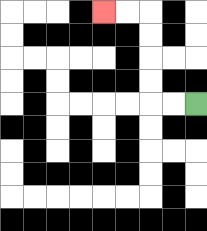{'start': '[8, 4]', 'end': '[4, 0]', 'path_directions': 'L,L,U,U,U,U,L,L', 'path_coordinates': '[[8, 4], [7, 4], [6, 4], [6, 3], [6, 2], [6, 1], [6, 0], [5, 0], [4, 0]]'}